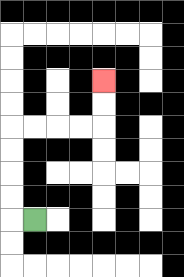{'start': '[1, 9]', 'end': '[4, 3]', 'path_directions': 'L,U,U,U,U,R,R,R,R,U,U', 'path_coordinates': '[[1, 9], [0, 9], [0, 8], [0, 7], [0, 6], [0, 5], [1, 5], [2, 5], [3, 5], [4, 5], [4, 4], [4, 3]]'}